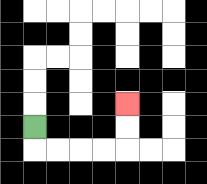{'start': '[1, 5]', 'end': '[5, 4]', 'path_directions': 'D,R,R,R,R,U,U', 'path_coordinates': '[[1, 5], [1, 6], [2, 6], [3, 6], [4, 6], [5, 6], [5, 5], [5, 4]]'}